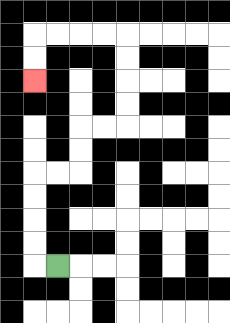{'start': '[2, 11]', 'end': '[1, 3]', 'path_directions': 'L,U,U,U,U,R,R,U,U,R,R,U,U,U,U,L,L,L,L,D,D', 'path_coordinates': '[[2, 11], [1, 11], [1, 10], [1, 9], [1, 8], [1, 7], [2, 7], [3, 7], [3, 6], [3, 5], [4, 5], [5, 5], [5, 4], [5, 3], [5, 2], [5, 1], [4, 1], [3, 1], [2, 1], [1, 1], [1, 2], [1, 3]]'}